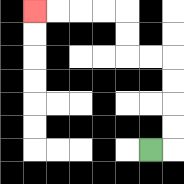{'start': '[6, 6]', 'end': '[1, 0]', 'path_directions': 'R,U,U,U,U,L,L,U,U,L,L,L,L', 'path_coordinates': '[[6, 6], [7, 6], [7, 5], [7, 4], [7, 3], [7, 2], [6, 2], [5, 2], [5, 1], [5, 0], [4, 0], [3, 0], [2, 0], [1, 0]]'}